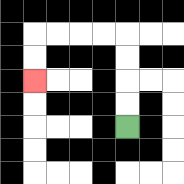{'start': '[5, 5]', 'end': '[1, 3]', 'path_directions': 'U,U,U,U,L,L,L,L,D,D', 'path_coordinates': '[[5, 5], [5, 4], [5, 3], [5, 2], [5, 1], [4, 1], [3, 1], [2, 1], [1, 1], [1, 2], [1, 3]]'}